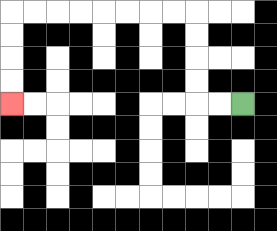{'start': '[10, 4]', 'end': '[0, 4]', 'path_directions': 'L,L,U,U,U,U,L,L,L,L,L,L,L,L,D,D,D,D', 'path_coordinates': '[[10, 4], [9, 4], [8, 4], [8, 3], [8, 2], [8, 1], [8, 0], [7, 0], [6, 0], [5, 0], [4, 0], [3, 0], [2, 0], [1, 0], [0, 0], [0, 1], [0, 2], [0, 3], [0, 4]]'}